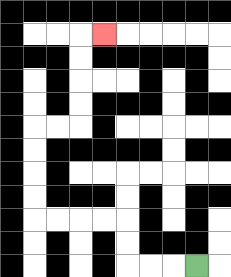{'start': '[8, 11]', 'end': '[4, 1]', 'path_directions': 'L,L,L,U,U,L,L,L,L,U,U,U,U,R,R,U,U,U,U,R', 'path_coordinates': '[[8, 11], [7, 11], [6, 11], [5, 11], [5, 10], [5, 9], [4, 9], [3, 9], [2, 9], [1, 9], [1, 8], [1, 7], [1, 6], [1, 5], [2, 5], [3, 5], [3, 4], [3, 3], [3, 2], [3, 1], [4, 1]]'}